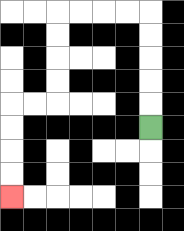{'start': '[6, 5]', 'end': '[0, 8]', 'path_directions': 'U,U,U,U,U,L,L,L,L,D,D,D,D,L,L,D,D,D,D', 'path_coordinates': '[[6, 5], [6, 4], [6, 3], [6, 2], [6, 1], [6, 0], [5, 0], [4, 0], [3, 0], [2, 0], [2, 1], [2, 2], [2, 3], [2, 4], [1, 4], [0, 4], [0, 5], [0, 6], [0, 7], [0, 8]]'}